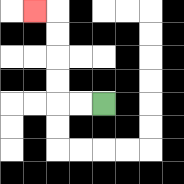{'start': '[4, 4]', 'end': '[1, 0]', 'path_directions': 'L,L,U,U,U,U,L', 'path_coordinates': '[[4, 4], [3, 4], [2, 4], [2, 3], [2, 2], [2, 1], [2, 0], [1, 0]]'}